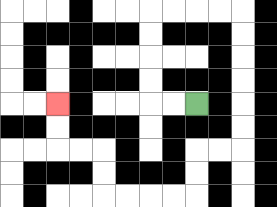{'start': '[8, 4]', 'end': '[2, 4]', 'path_directions': 'L,L,U,U,U,U,R,R,R,R,D,D,D,D,D,D,L,L,D,D,L,L,L,L,U,U,L,L,U,U', 'path_coordinates': '[[8, 4], [7, 4], [6, 4], [6, 3], [6, 2], [6, 1], [6, 0], [7, 0], [8, 0], [9, 0], [10, 0], [10, 1], [10, 2], [10, 3], [10, 4], [10, 5], [10, 6], [9, 6], [8, 6], [8, 7], [8, 8], [7, 8], [6, 8], [5, 8], [4, 8], [4, 7], [4, 6], [3, 6], [2, 6], [2, 5], [2, 4]]'}